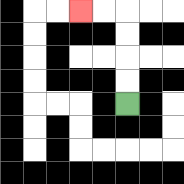{'start': '[5, 4]', 'end': '[3, 0]', 'path_directions': 'U,U,U,U,L,L', 'path_coordinates': '[[5, 4], [5, 3], [5, 2], [5, 1], [5, 0], [4, 0], [3, 0]]'}